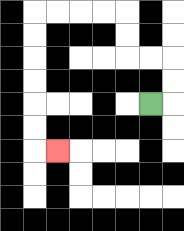{'start': '[6, 4]', 'end': '[2, 6]', 'path_directions': 'R,U,U,L,L,U,U,L,L,L,L,D,D,D,D,D,D,R', 'path_coordinates': '[[6, 4], [7, 4], [7, 3], [7, 2], [6, 2], [5, 2], [5, 1], [5, 0], [4, 0], [3, 0], [2, 0], [1, 0], [1, 1], [1, 2], [1, 3], [1, 4], [1, 5], [1, 6], [2, 6]]'}